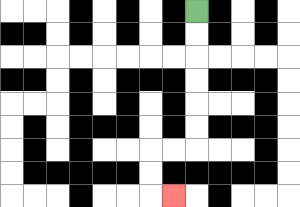{'start': '[8, 0]', 'end': '[7, 8]', 'path_directions': 'D,D,D,D,D,D,L,L,D,D,R', 'path_coordinates': '[[8, 0], [8, 1], [8, 2], [8, 3], [8, 4], [8, 5], [8, 6], [7, 6], [6, 6], [6, 7], [6, 8], [7, 8]]'}